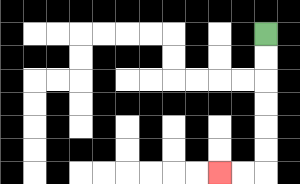{'start': '[11, 1]', 'end': '[9, 7]', 'path_directions': 'D,D,D,D,D,D,L,L', 'path_coordinates': '[[11, 1], [11, 2], [11, 3], [11, 4], [11, 5], [11, 6], [11, 7], [10, 7], [9, 7]]'}